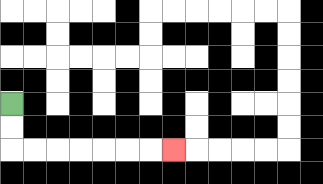{'start': '[0, 4]', 'end': '[7, 6]', 'path_directions': 'D,D,R,R,R,R,R,R,R', 'path_coordinates': '[[0, 4], [0, 5], [0, 6], [1, 6], [2, 6], [3, 6], [4, 6], [5, 6], [6, 6], [7, 6]]'}